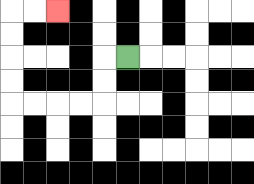{'start': '[5, 2]', 'end': '[2, 0]', 'path_directions': 'L,D,D,L,L,L,L,U,U,U,U,R,R', 'path_coordinates': '[[5, 2], [4, 2], [4, 3], [4, 4], [3, 4], [2, 4], [1, 4], [0, 4], [0, 3], [0, 2], [0, 1], [0, 0], [1, 0], [2, 0]]'}